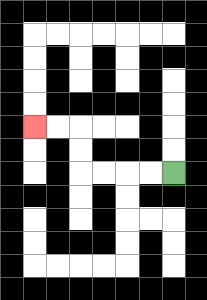{'start': '[7, 7]', 'end': '[1, 5]', 'path_directions': 'L,L,L,L,U,U,L,L', 'path_coordinates': '[[7, 7], [6, 7], [5, 7], [4, 7], [3, 7], [3, 6], [3, 5], [2, 5], [1, 5]]'}